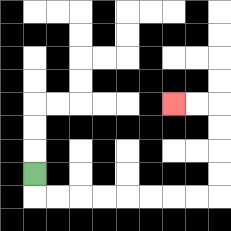{'start': '[1, 7]', 'end': '[7, 4]', 'path_directions': 'D,R,R,R,R,R,R,R,R,U,U,U,U,L,L', 'path_coordinates': '[[1, 7], [1, 8], [2, 8], [3, 8], [4, 8], [5, 8], [6, 8], [7, 8], [8, 8], [9, 8], [9, 7], [9, 6], [9, 5], [9, 4], [8, 4], [7, 4]]'}